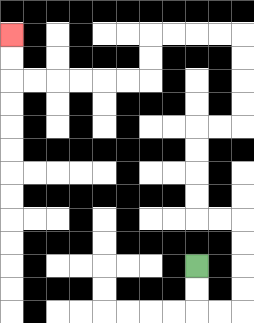{'start': '[8, 11]', 'end': '[0, 1]', 'path_directions': 'D,D,R,R,U,U,U,U,L,L,U,U,U,U,R,R,U,U,U,U,L,L,L,L,D,D,L,L,L,L,L,L,U,U', 'path_coordinates': '[[8, 11], [8, 12], [8, 13], [9, 13], [10, 13], [10, 12], [10, 11], [10, 10], [10, 9], [9, 9], [8, 9], [8, 8], [8, 7], [8, 6], [8, 5], [9, 5], [10, 5], [10, 4], [10, 3], [10, 2], [10, 1], [9, 1], [8, 1], [7, 1], [6, 1], [6, 2], [6, 3], [5, 3], [4, 3], [3, 3], [2, 3], [1, 3], [0, 3], [0, 2], [0, 1]]'}